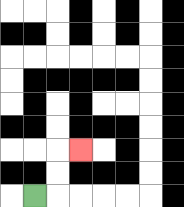{'start': '[1, 8]', 'end': '[3, 6]', 'path_directions': 'R,U,U,R', 'path_coordinates': '[[1, 8], [2, 8], [2, 7], [2, 6], [3, 6]]'}